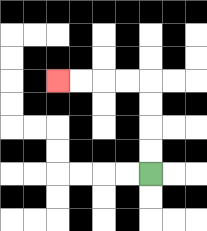{'start': '[6, 7]', 'end': '[2, 3]', 'path_directions': 'U,U,U,U,L,L,L,L', 'path_coordinates': '[[6, 7], [6, 6], [6, 5], [6, 4], [6, 3], [5, 3], [4, 3], [3, 3], [2, 3]]'}